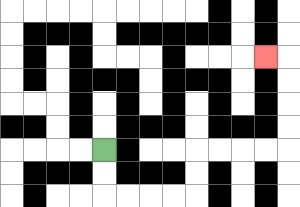{'start': '[4, 6]', 'end': '[11, 2]', 'path_directions': 'D,D,R,R,R,R,U,U,R,R,R,R,U,U,U,U,L', 'path_coordinates': '[[4, 6], [4, 7], [4, 8], [5, 8], [6, 8], [7, 8], [8, 8], [8, 7], [8, 6], [9, 6], [10, 6], [11, 6], [12, 6], [12, 5], [12, 4], [12, 3], [12, 2], [11, 2]]'}